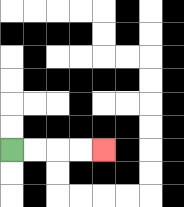{'start': '[0, 6]', 'end': '[4, 6]', 'path_directions': 'R,R,R,R', 'path_coordinates': '[[0, 6], [1, 6], [2, 6], [3, 6], [4, 6]]'}